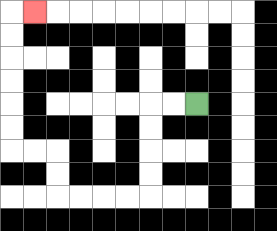{'start': '[8, 4]', 'end': '[1, 0]', 'path_directions': 'L,L,D,D,D,D,L,L,L,L,U,U,L,L,U,U,U,U,U,U,R', 'path_coordinates': '[[8, 4], [7, 4], [6, 4], [6, 5], [6, 6], [6, 7], [6, 8], [5, 8], [4, 8], [3, 8], [2, 8], [2, 7], [2, 6], [1, 6], [0, 6], [0, 5], [0, 4], [0, 3], [0, 2], [0, 1], [0, 0], [1, 0]]'}